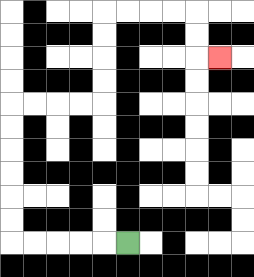{'start': '[5, 10]', 'end': '[9, 2]', 'path_directions': 'L,L,L,L,L,U,U,U,U,U,U,R,R,R,R,U,U,U,U,R,R,R,R,D,D,R', 'path_coordinates': '[[5, 10], [4, 10], [3, 10], [2, 10], [1, 10], [0, 10], [0, 9], [0, 8], [0, 7], [0, 6], [0, 5], [0, 4], [1, 4], [2, 4], [3, 4], [4, 4], [4, 3], [4, 2], [4, 1], [4, 0], [5, 0], [6, 0], [7, 0], [8, 0], [8, 1], [8, 2], [9, 2]]'}